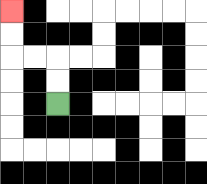{'start': '[2, 4]', 'end': '[0, 0]', 'path_directions': 'U,U,L,L,U,U', 'path_coordinates': '[[2, 4], [2, 3], [2, 2], [1, 2], [0, 2], [0, 1], [0, 0]]'}